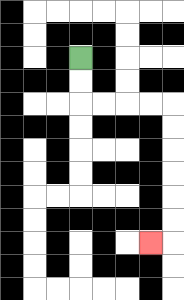{'start': '[3, 2]', 'end': '[6, 10]', 'path_directions': 'D,D,R,R,R,R,D,D,D,D,D,D,L', 'path_coordinates': '[[3, 2], [3, 3], [3, 4], [4, 4], [5, 4], [6, 4], [7, 4], [7, 5], [7, 6], [7, 7], [7, 8], [7, 9], [7, 10], [6, 10]]'}